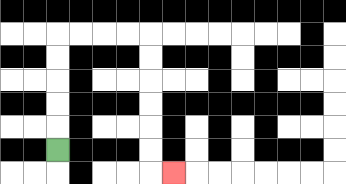{'start': '[2, 6]', 'end': '[7, 7]', 'path_directions': 'U,U,U,U,U,R,R,R,R,D,D,D,D,D,D,R', 'path_coordinates': '[[2, 6], [2, 5], [2, 4], [2, 3], [2, 2], [2, 1], [3, 1], [4, 1], [5, 1], [6, 1], [6, 2], [6, 3], [6, 4], [6, 5], [6, 6], [6, 7], [7, 7]]'}